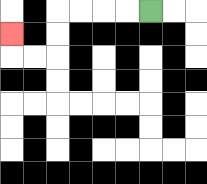{'start': '[6, 0]', 'end': '[0, 1]', 'path_directions': 'L,L,L,L,D,D,L,L,U', 'path_coordinates': '[[6, 0], [5, 0], [4, 0], [3, 0], [2, 0], [2, 1], [2, 2], [1, 2], [0, 2], [0, 1]]'}